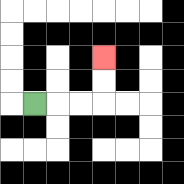{'start': '[1, 4]', 'end': '[4, 2]', 'path_directions': 'R,R,R,U,U', 'path_coordinates': '[[1, 4], [2, 4], [3, 4], [4, 4], [4, 3], [4, 2]]'}